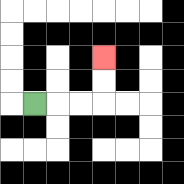{'start': '[1, 4]', 'end': '[4, 2]', 'path_directions': 'R,R,R,U,U', 'path_coordinates': '[[1, 4], [2, 4], [3, 4], [4, 4], [4, 3], [4, 2]]'}